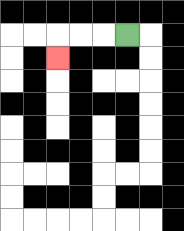{'start': '[5, 1]', 'end': '[2, 2]', 'path_directions': 'L,L,L,D', 'path_coordinates': '[[5, 1], [4, 1], [3, 1], [2, 1], [2, 2]]'}